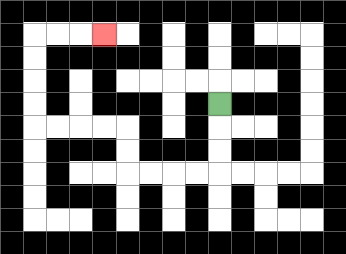{'start': '[9, 4]', 'end': '[4, 1]', 'path_directions': 'D,D,D,L,L,L,L,U,U,L,L,L,L,U,U,U,U,R,R,R', 'path_coordinates': '[[9, 4], [9, 5], [9, 6], [9, 7], [8, 7], [7, 7], [6, 7], [5, 7], [5, 6], [5, 5], [4, 5], [3, 5], [2, 5], [1, 5], [1, 4], [1, 3], [1, 2], [1, 1], [2, 1], [3, 1], [4, 1]]'}